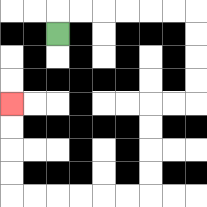{'start': '[2, 1]', 'end': '[0, 4]', 'path_directions': 'U,R,R,R,R,R,R,D,D,D,D,L,L,D,D,D,D,L,L,L,L,L,L,U,U,U,U', 'path_coordinates': '[[2, 1], [2, 0], [3, 0], [4, 0], [5, 0], [6, 0], [7, 0], [8, 0], [8, 1], [8, 2], [8, 3], [8, 4], [7, 4], [6, 4], [6, 5], [6, 6], [6, 7], [6, 8], [5, 8], [4, 8], [3, 8], [2, 8], [1, 8], [0, 8], [0, 7], [0, 6], [0, 5], [0, 4]]'}